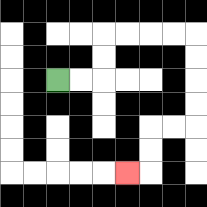{'start': '[2, 3]', 'end': '[5, 7]', 'path_directions': 'R,R,U,U,R,R,R,R,D,D,D,D,L,L,D,D,L', 'path_coordinates': '[[2, 3], [3, 3], [4, 3], [4, 2], [4, 1], [5, 1], [6, 1], [7, 1], [8, 1], [8, 2], [8, 3], [8, 4], [8, 5], [7, 5], [6, 5], [6, 6], [6, 7], [5, 7]]'}